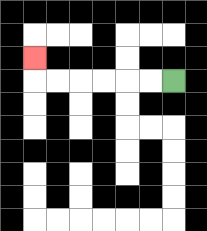{'start': '[7, 3]', 'end': '[1, 2]', 'path_directions': 'L,L,L,L,L,L,U', 'path_coordinates': '[[7, 3], [6, 3], [5, 3], [4, 3], [3, 3], [2, 3], [1, 3], [1, 2]]'}